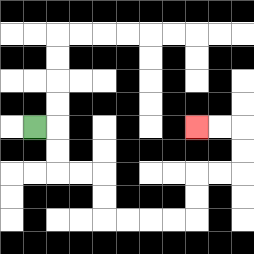{'start': '[1, 5]', 'end': '[8, 5]', 'path_directions': 'R,D,D,R,R,D,D,R,R,R,R,U,U,R,R,U,U,L,L', 'path_coordinates': '[[1, 5], [2, 5], [2, 6], [2, 7], [3, 7], [4, 7], [4, 8], [4, 9], [5, 9], [6, 9], [7, 9], [8, 9], [8, 8], [8, 7], [9, 7], [10, 7], [10, 6], [10, 5], [9, 5], [8, 5]]'}